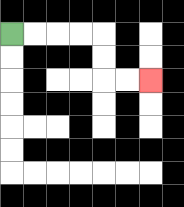{'start': '[0, 1]', 'end': '[6, 3]', 'path_directions': 'R,R,R,R,D,D,R,R', 'path_coordinates': '[[0, 1], [1, 1], [2, 1], [3, 1], [4, 1], [4, 2], [4, 3], [5, 3], [6, 3]]'}